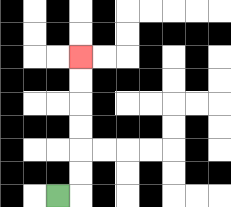{'start': '[2, 8]', 'end': '[3, 2]', 'path_directions': 'R,U,U,U,U,U,U', 'path_coordinates': '[[2, 8], [3, 8], [3, 7], [3, 6], [3, 5], [3, 4], [3, 3], [3, 2]]'}